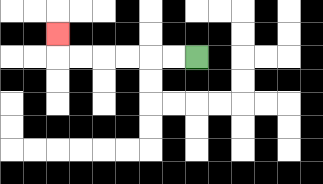{'start': '[8, 2]', 'end': '[2, 1]', 'path_directions': 'L,L,L,L,L,L,U', 'path_coordinates': '[[8, 2], [7, 2], [6, 2], [5, 2], [4, 2], [3, 2], [2, 2], [2, 1]]'}